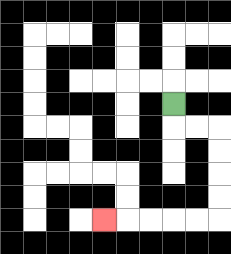{'start': '[7, 4]', 'end': '[4, 9]', 'path_directions': 'D,R,R,D,D,D,D,L,L,L,L,L', 'path_coordinates': '[[7, 4], [7, 5], [8, 5], [9, 5], [9, 6], [9, 7], [9, 8], [9, 9], [8, 9], [7, 9], [6, 9], [5, 9], [4, 9]]'}